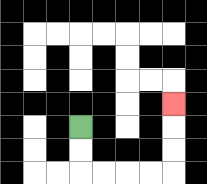{'start': '[3, 5]', 'end': '[7, 4]', 'path_directions': 'D,D,R,R,R,R,U,U,U', 'path_coordinates': '[[3, 5], [3, 6], [3, 7], [4, 7], [5, 7], [6, 7], [7, 7], [7, 6], [7, 5], [7, 4]]'}